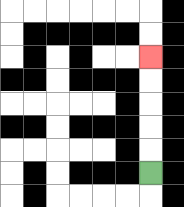{'start': '[6, 7]', 'end': '[6, 2]', 'path_directions': 'U,U,U,U,U', 'path_coordinates': '[[6, 7], [6, 6], [6, 5], [6, 4], [6, 3], [6, 2]]'}